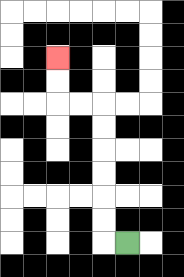{'start': '[5, 10]', 'end': '[2, 2]', 'path_directions': 'L,U,U,U,U,U,U,L,L,U,U', 'path_coordinates': '[[5, 10], [4, 10], [4, 9], [4, 8], [4, 7], [4, 6], [4, 5], [4, 4], [3, 4], [2, 4], [2, 3], [2, 2]]'}